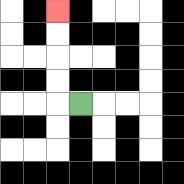{'start': '[3, 4]', 'end': '[2, 0]', 'path_directions': 'L,U,U,U,U', 'path_coordinates': '[[3, 4], [2, 4], [2, 3], [2, 2], [2, 1], [2, 0]]'}